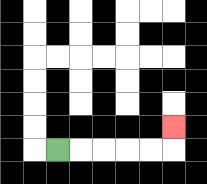{'start': '[2, 6]', 'end': '[7, 5]', 'path_directions': 'R,R,R,R,R,U', 'path_coordinates': '[[2, 6], [3, 6], [4, 6], [5, 6], [6, 6], [7, 6], [7, 5]]'}